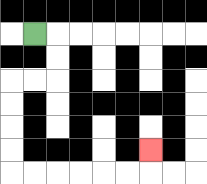{'start': '[1, 1]', 'end': '[6, 6]', 'path_directions': 'R,D,D,L,L,D,D,D,D,R,R,R,R,R,R,U', 'path_coordinates': '[[1, 1], [2, 1], [2, 2], [2, 3], [1, 3], [0, 3], [0, 4], [0, 5], [0, 6], [0, 7], [1, 7], [2, 7], [3, 7], [4, 7], [5, 7], [6, 7], [6, 6]]'}